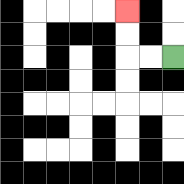{'start': '[7, 2]', 'end': '[5, 0]', 'path_directions': 'L,L,U,U', 'path_coordinates': '[[7, 2], [6, 2], [5, 2], [5, 1], [5, 0]]'}